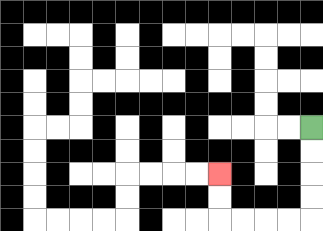{'start': '[13, 5]', 'end': '[9, 7]', 'path_directions': 'D,D,D,D,L,L,L,L,U,U', 'path_coordinates': '[[13, 5], [13, 6], [13, 7], [13, 8], [13, 9], [12, 9], [11, 9], [10, 9], [9, 9], [9, 8], [9, 7]]'}